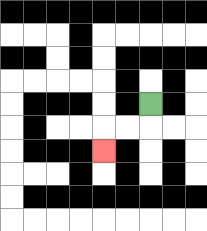{'start': '[6, 4]', 'end': '[4, 6]', 'path_directions': 'D,L,L,D', 'path_coordinates': '[[6, 4], [6, 5], [5, 5], [4, 5], [4, 6]]'}